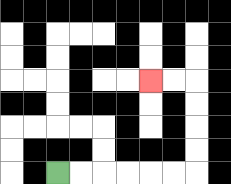{'start': '[2, 7]', 'end': '[6, 3]', 'path_directions': 'R,R,R,R,R,R,U,U,U,U,L,L', 'path_coordinates': '[[2, 7], [3, 7], [4, 7], [5, 7], [6, 7], [7, 7], [8, 7], [8, 6], [8, 5], [8, 4], [8, 3], [7, 3], [6, 3]]'}